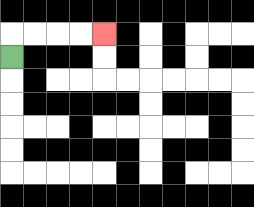{'start': '[0, 2]', 'end': '[4, 1]', 'path_directions': 'U,R,R,R,R', 'path_coordinates': '[[0, 2], [0, 1], [1, 1], [2, 1], [3, 1], [4, 1]]'}